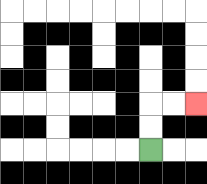{'start': '[6, 6]', 'end': '[8, 4]', 'path_directions': 'U,U,R,R', 'path_coordinates': '[[6, 6], [6, 5], [6, 4], [7, 4], [8, 4]]'}